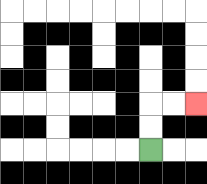{'start': '[6, 6]', 'end': '[8, 4]', 'path_directions': 'U,U,R,R', 'path_coordinates': '[[6, 6], [6, 5], [6, 4], [7, 4], [8, 4]]'}